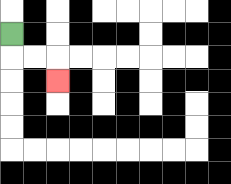{'start': '[0, 1]', 'end': '[2, 3]', 'path_directions': 'D,R,R,D', 'path_coordinates': '[[0, 1], [0, 2], [1, 2], [2, 2], [2, 3]]'}